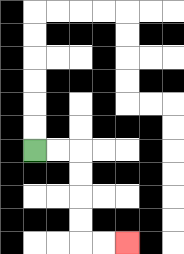{'start': '[1, 6]', 'end': '[5, 10]', 'path_directions': 'R,R,D,D,D,D,R,R', 'path_coordinates': '[[1, 6], [2, 6], [3, 6], [3, 7], [3, 8], [3, 9], [3, 10], [4, 10], [5, 10]]'}